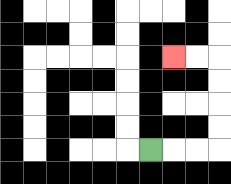{'start': '[6, 6]', 'end': '[7, 2]', 'path_directions': 'R,R,R,U,U,U,U,L,L', 'path_coordinates': '[[6, 6], [7, 6], [8, 6], [9, 6], [9, 5], [9, 4], [9, 3], [9, 2], [8, 2], [7, 2]]'}